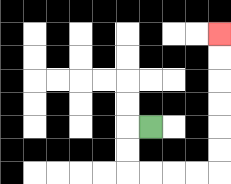{'start': '[6, 5]', 'end': '[9, 1]', 'path_directions': 'L,D,D,R,R,R,R,U,U,U,U,U,U', 'path_coordinates': '[[6, 5], [5, 5], [5, 6], [5, 7], [6, 7], [7, 7], [8, 7], [9, 7], [9, 6], [9, 5], [9, 4], [9, 3], [9, 2], [9, 1]]'}